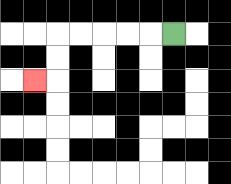{'start': '[7, 1]', 'end': '[1, 3]', 'path_directions': 'L,L,L,L,L,D,D,L', 'path_coordinates': '[[7, 1], [6, 1], [5, 1], [4, 1], [3, 1], [2, 1], [2, 2], [2, 3], [1, 3]]'}